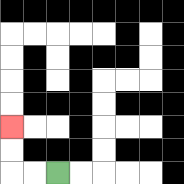{'start': '[2, 7]', 'end': '[0, 5]', 'path_directions': 'L,L,U,U', 'path_coordinates': '[[2, 7], [1, 7], [0, 7], [0, 6], [0, 5]]'}